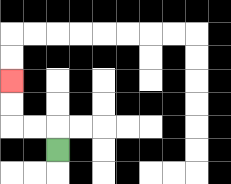{'start': '[2, 6]', 'end': '[0, 3]', 'path_directions': 'U,L,L,U,U', 'path_coordinates': '[[2, 6], [2, 5], [1, 5], [0, 5], [0, 4], [0, 3]]'}